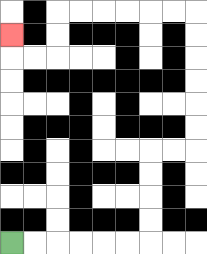{'start': '[0, 10]', 'end': '[0, 1]', 'path_directions': 'R,R,R,R,R,R,U,U,U,U,R,R,U,U,U,U,U,U,L,L,L,L,L,L,D,D,L,L,U', 'path_coordinates': '[[0, 10], [1, 10], [2, 10], [3, 10], [4, 10], [5, 10], [6, 10], [6, 9], [6, 8], [6, 7], [6, 6], [7, 6], [8, 6], [8, 5], [8, 4], [8, 3], [8, 2], [8, 1], [8, 0], [7, 0], [6, 0], [5, 0], [4, 0], [3, 0], [2, 0], [2, 1], [2, 2], [1, 2], [0, 2], [0, 1]]'}